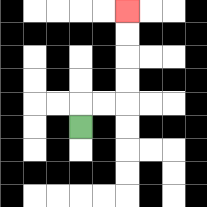{'start': '[3, 5]', 'end': '[5, 0]', 'path_directions': 'U,R,R,U,U,U,U', 'path_coordinates': '[[3, 5], [3, 4], [4, 4], [5, 4], [5, 3], [5, 2], [5, 1], [5, 0]]'}